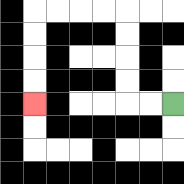{'start': '[7, 4]', 'end': '[1, 4]', 'path_directions': 'L,L,U,U,U,U,L,L,L,L,D,D,D,D', 'path_coordinates': '[[7, 4], [6, 4], [5, 4], [5, 3], [5, 2], [5, 1], [5, 0], [4, 0], [3, 0], [2, 0], [1, 0], [1, 1], [1, 2], [1, 3], [1, 4]]'}